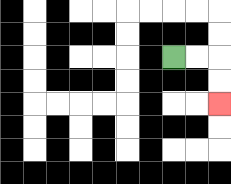{'start': '[7, 2]', 'end': '[9, 4]', 'path_directions': 'R,R,D,D', 'path_coordinates': '[[7, 2], [8, 2], [9, 2], [9, 3], [9, 4]]'}